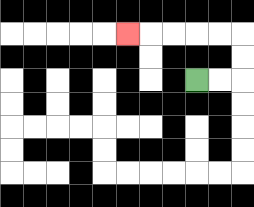{'start': '[8, 3]', 'end': '[5, 1]', 'path_directions': 'R,R,U,U,L,L,L,L,L', 'path_coordinates': '[[8, 3], [9, 3], [10, 3], [10, 2], [10, 1], [9, 1], [8, 1], [7, 1], [6, 1], [5, 1]]'}